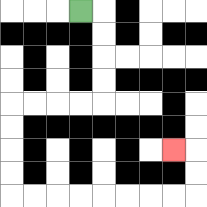{'start': '[3, 0]', 'end': '[7, 6]', 'path_directions': 'R,D,D,D,D,L,L,L,L,D,D,D,D,R,R,R,R,R,R,R,R,U,U,L', 'path_coordinates': '[[3, 0], [4, 0], [4, 1], [4, 2], [4, 3], [4, 4], [3, 4], [2, 4], [1, 4], [0, 4], [0, 5], [0, 6], [0, 7], [0, 8], [1, 8], [2, 8], [3, 8], [4, 8], [5, 8], [6, 8], [7, 8], [8, 8], [8, 7], [8, 6], [7, 6]]'}